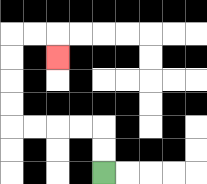{'start': '[4, 7]', 'end': '[2, 2]', 'path_directions': 'U,U,L,L,L,L,U,U,U,U,R,R,D', 'path_coordinates': '[[4, 7], [4, 6], [4, 5], [3, 5], [2, 5], [1, 5], [0, 5], [0, 4], [0, 3], [0, 2], [0, 1], [1, 1], [2, 1], [2, 2]]'}